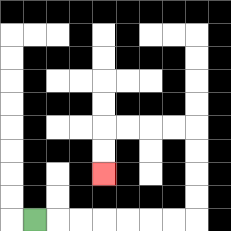{'start': '[1, 9]', 'end': '[4, 7]', 'path_directions': 'R,R,R,R,R,R,R,U,U,U,U,L,L,L,L,D,D', 'path_coordinates': '[[1, 9], [2, 9], [3, 9], [4, 9], [5, 9], [6, 9], [7, 9], [8, 9], [8, 8], [8, 7], [8, 6], [8, 5], [7, 5], [6, 5], [5, 5], [4, 5], [4, 6], [4, 7]]'}